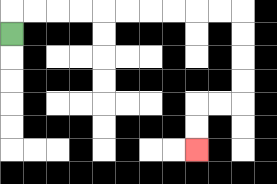{'start': '[0, 1]', 'end': '[8, 6]', 'path_directions': 'U,R,R,R,R,R,R,R,R,R,R,D,D,D,D,L,L,D,D', 'path_coordinates': '[[0, 1], [0, 0], [1, 0], [2, 0], [3, 0], [4, 0], [5, 0], [6, 0], [7, 0], [8, 0], [9, 0], [10, 0], [10, 1], [10, 2], [10, 3], [10, 4], [9, 4], [8, 4], [8, 5], [8, 6]]'}